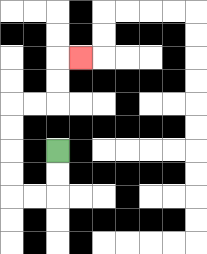{'start': '[2, 6]', 'end': '[3, 2]', 'path_directions': 'D,D,L,L,U,U,U,U,R,R,U,U,R', 'path_coordinates': '[[2, 6], [2, 7], [2, 8], [1, 8], [0, 8], [0, 7], [0, 6], [0, 5], [0, 4], [1, 4], [2, 4], [2, 3], [2, 2], [3, 2]]'}